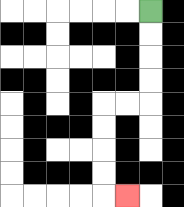{'start': '[6, 0]', 'end': '[5, 8]', 'path_directions': 'D,D,D,D,L,L,D,D,D,D,R', 'path_coordinates': '[[6, 0], [6, 1], [6, 2], [6, 3], [6, 4], [5, 4], [4, 4], [4, 5], [4, 6], [4, 7], [4, 8], [5, 8]]'}